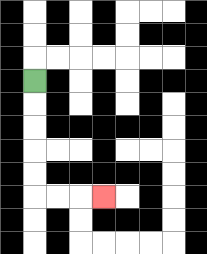{'start': '[1, 3]', 'end': '[4, 8]', 'path_directions': 'D,D,D,D,D,R,R,R', 'path_coordinates': '[[1, 3], [1, 4], [1, 5], [1, 6], [1, 7], [1, 8], [2, 8], [3, 8], [4, 8]]'}